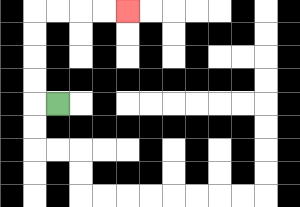{'start': '[2, 4]', 'end': '[5, 0]', 'path_directions': 'L,U,U,U,U,R,R,R,R', 'path_coordinates': '[[2, 4], [1, 4], [1, 3], [1, 2], [1, 1], [1, 0], [2, 0], [3, 0], [4, 0], [5, 0]]'}